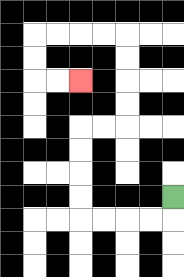{'start': '[7, 8]', 'end': '[3, 3]', 'path_directions': 'D,L,L,L,L,U,U,U,U,R,R,U,U,U,U,L,L,L,L,D,D,R,R', 'path_coordinates': '[[7, 8], [7, 9], [6, 9], [5, 9], [4, 9], [3, 9], [3, 8], [3, 7], [3, 6], [3, 5], [4, 5], [5, 5], [5, 4], [5, 3], [5, 2], [5, 1], [4, 1], [3, 1], [2, 1], [1, 1], [1, 2], [1, 3], [2, 3], [3, 3]]'}